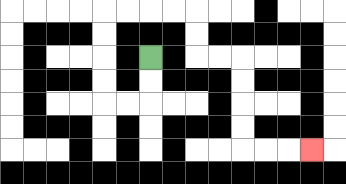{'start': '[6, 2]', 'end': '[13, 6]', 'path_directions': 'D,D,L,L,U,U,U,U,R,R,R,R,D,D,R,R,D,D,D,D,R,R,R', 'path_coordinates': '[[6, 2], [6, 3], [6, 4], [5, 4], [4, 4], [4, 3], [4, 2], [4, 1], [4, 0], [5, 0], [6, 0], [7, 0], [8, 0], [8, 1], [8, 2], [9, 2], [10, 2], [10, 3], [10, 4], [10, 5], [10, 6], [11, 6], [12, 6], [13, 6]]'}